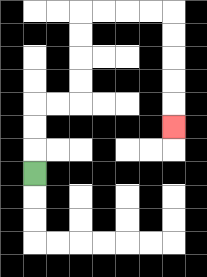{'start': '[1, 7]', 'end': '[7, 5]', 'path_directions': 'U,U,U,R,R,U,U,U,U,R,R,R,R,D,D,D,D,D', 'path_coordinates': '[[1, 7], [1, 6], [1, 5], [1, 4], [2, 4], [3, 4], [3, 3], [3, 2], [3, 1], [3, 0], [4, 0], [5, 0], [6, 0], [7, 0], [7, 1], [7, 2], [7, 3], [7, 4], [7, 5]]'}